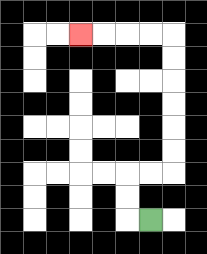{'start': '[6, 9]', 'end': '[3, 1]', 'path_directions': 'L,U,U,R,R,U,U,U,U,U,U,L,L,L,L', 'path_coordinates': '[[6, 9], [5, 9], [5, 8], [5, 7], [6, 7], [7, 7], [7, 6], [7, 5], [7, 4], [7, 3], [7, 2], [7, 1], [6, 1], [5, 1], [4, 1], [3, 1]]'}